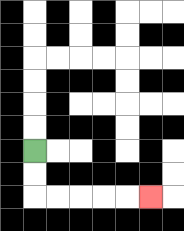{'start': '[1, 6]', 'end': '[6, 8]', 'path_directions': 'D,D,R,R,R,R,R', 'path_coordinates': '[[1, 6], [1, 7], [1, 8], [2, 8], [3, 8], [4, 8], [5, 8], [6, 8]]'}